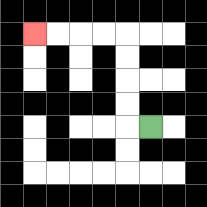{'start': '[6, 5]', 'end': '[1, 1]', 'path_directions': 'L,U,U,U,U,L,L,L,L', 'path_coordinates': '[[6, 5], [5, 5], [5, 4], [5, 3], [5, 2], [5, 1], [4, 1], [3, 1], [2, 1], [1, 1]]'}